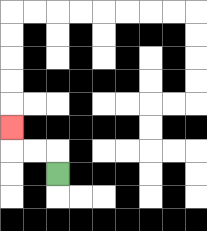{'start': '[2, 7]', 'end': '[0, 5]', 'path_directions': 'U,L,L,U', 'path_coordinates': '[[2, 7], [2, 6], [1, 6], [0, 6], [0, 5]]'}